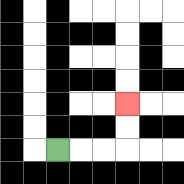{'start': '[2, 6]', 'end': '[5, 4]', 'path_directions': 'R,R,R,U,U', 'path_coordinates': '[[2, 6], [3, 6], [4, 6], [5, 6], [5, 5], [5, 4]]'}